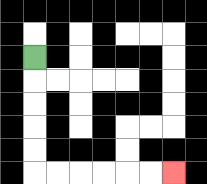{'start': '[1, 2]', 'end': '[7, 7]', 'path_directions': 'D,D,D,D,D,R,R,R,R,R,R', 'path_coordinates': '[[1, 2], [1, 3], [1, 4], [1, 5], [1, 6], [1, 7], [2, 7], [3, 7], [4, 7], [5, 7], [6, 7], [7, 7]]'}